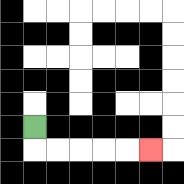{'start': '[1, 5]', 'end': '[6, 6]', 'path_directions': 'D,R,R,R,R,R', 'path_coordinates': '[[1, 5], [1, 6], [2, 6], [3, 6], [4, 6], [5, 6], [6, 6]]'}